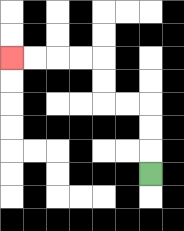{'start': '[6, 7]', 'end': '[0, 2]', 'path_directions': 'U,U,U,L,L,U,U,L,L,L,L', 'path_coordinates': '[[6, 7], [6, 6], [6, 5], [6, 4], [5, 4], [4, 4], [4, 3], [4, 2], [3, 2], [2, 2], [1, 2], [0, 2]]'}